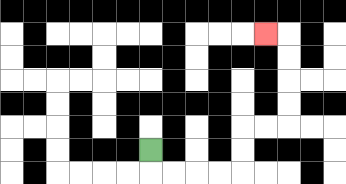{'start': '[6, 6]', 'end': '[11, 1]', 'path_directions': 'D,R,R,R,R,U,U,R,R,U,U,U,U,L', 'path_coordinates': '[[6, 6], [6, 7], [7, 7], [8, 7], [9, 7], [10, 7], [10, 6], [10, 5], [11, 5], [12, 5], [12, 4], [12, 3], [12, 2], [12, 1], [11, 1]]'}